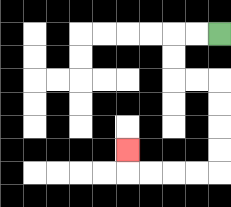{'start': '[9, 1]', 'end': '[5, 6]', 'path_directions': 'L,L,D,D,R,R,D,D,D,D,L,L,L,L,U', 'path_coordinates': '[[9, 1], [8, 1], [7, 1], [7, 2], [7, 3], [8, 3], [9, 3], [9, 4], [9, 5], [9, 6], [9, 7], [8, 7], [7, 7], [6, 7], [5, 7], [5, 6]]'}